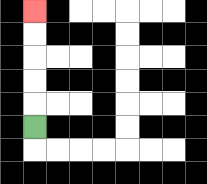{'start': '[1, 5]', 'end': '[1, 0]', 'path_directions': 'U,U,U,U,U', 'path_coordinates': '[[1, 5], [1, 4], [1, 3], [1, 2], [1, 1], [1, 0]]'}